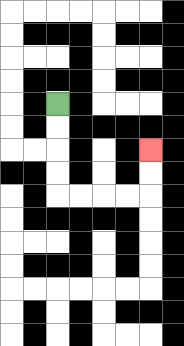{'start': '[2, 4]', 'end': '[6, 6]', 'path_directions': 'D,D,D,D,R,R,R,R,U,U', 'path_coordinates': '[[2, 4], [2, 5], [2, 6], [2, 7], [2, 8], [3, 8], [4, 8], [5, 8], [6, 8], [6, 7], [6, 6]]'}